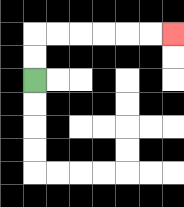{'start': '[1, 3]', 'end': '[7, 1]', 'path_directions': 'U,U,R,R,R,R,R,R', 'path_coordinates': '[[1, 3], [1, 2], [1, 1], [2, 1], [3, 1], [4, 1], [5, 1], [6, 1], [7, 1]]'}